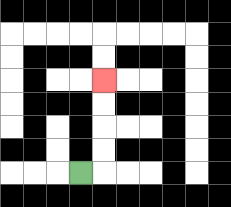{'start': '[3, 7]', 'end': '[4, 3]', 'path_directions': 'R,U,U,U,U', 'path_coordinates': '[[3, 7], [4, 7], [4, 6], [4, 5], [4, 4], [4, 3]]'}